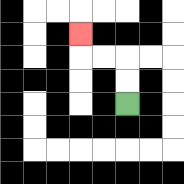{'start': '[5, 4]', 'end': '[3, 1]', 'path_directions': 'U,U,L,L,U', 'path_coordinates': '[[5, 4], [5, 3], [5, 2], [4, 2], [3, 2], [3, 1]]'}